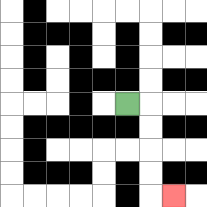{'start': '[5, 4]', 'end': '[7, 8]', 'path_directions': 'R,D,D,D,D,R', 'path_coordinates': '[[5, 4], [6, 4], [6, 5], [6, 6], [6, 7], [6, 8], [7, 8]]'}